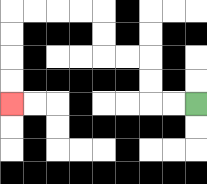{'start': '[8, 4]', 'end': '[0, 4]', 'path_directions': 'L,L,U,U,L,L,U,U,L,L,L,L,D,D,D,D', 'path_coordinates': '[[8, 4], [7, 4], [6, 4], [6, 3], [6, 2], [5, 2], [4, 2], [4, 1], [4, 0], [3, 0], [2, 0], [1, 0], [0, 0], [0, 1], [0, 2], [0, 3], [0, 4]]'}